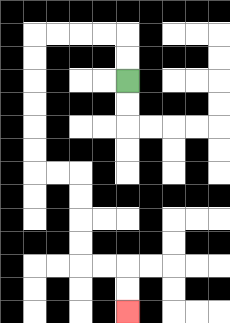{'start': '[5, 3]', 'end': '[5, 13]', 'path_directions': 'U,U,L,L,L,L,D,D,D,D,D,D,R,R,D,D,D,D,R,R,D,D', 'path_coordinates': '[[5, 3], [5, 2], [5, 1], [4, 1], [3, 1], [2, 1], [1, 1], [1, 2], [1, 3], [1, 4], [1, 5], [1, 6], [1, 7], [2, 7], [3, 7], [3, 8], [3, 9], [3, 10], [3, 11], [4, 11], [5, 11], [5, 12], [5, 13]]'}